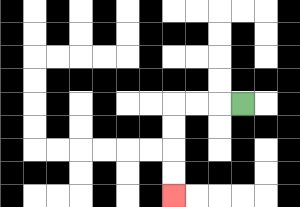{'start': '[10, 4]', 'end': '[7, 8]', 'path_directions': 'L,L,L,D,D,D,D', 'path_coordinates': '[[10, 4], [9, 4], [8, 4], [7, 4], [7, 5], [7, 6], [7, 7], [7, 8]]'}